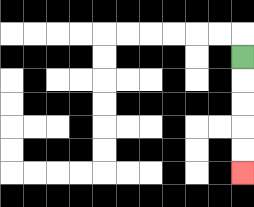{'start': '[10, 2]', 'end': '[10, 7]', 'path_directions': 'D,D,D,D,D', 'path_coordinates': '[[10, 2], [10, 3], [10, 4], [10, 5], [10, 6], [10, 7]]'}